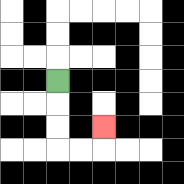{'start': '[2, 3]', 'end': '[4, 5]', 'path_directions': 'D,D,D,R,R,U', 'path_coordinates': '[[2, 3], [2, 4], [2, 5], [2, 6], [3, 6], [4, 6], [4, 5]]'}